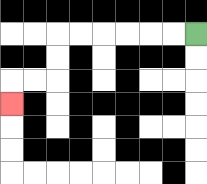{'start': '[8, 1]', 'end': '[0, 4]', 'path_directions': 'L,L,L,L,L,L,D,D,L,L,D', 'path_coordinates': '[[8, 1], [7, 1], [6, 1], [5, 1], [4, 1], [3, 1], [2, 1], [2, 2], [2, 3], [1, 3], [0, 3], [0, 4]]'}